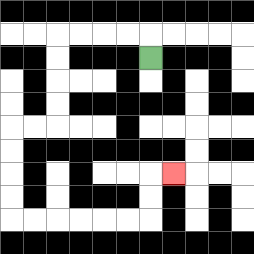{'start': '[6, 2]', 'end': '[7, 7]', 'path_directions': 'U,L,L,L,L,D,D,D,D,L,L,D,D,D,D,R,R,R,R,R,R,U,U,R', 'path_coordinates': '[[6, 2], [6, 1], [5, 1], [4, 1], [3, 1], [2, 1], [2, 2], [2, 3], [2, 4], [2, 5], [1, 5], [0, 5], [0, 6], [0, 7], [0, 8], [0, 9], [1, 9], [2, 9], [3, 9], [4, 9], [5, 9], [6, 9], [6, 8], [6, 7], [7, 7]]'}